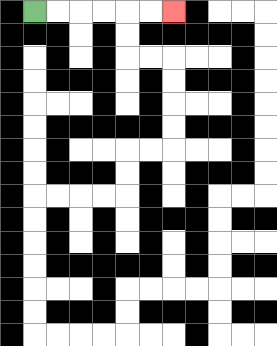{'start': '[1, 0]', 'end': '[7, 0]', 'path_directions': 'R,R,R,R,R,R', 'path_coordinates': '[[1, 0], [2, 0], [3, 0], [4, 0], [5, 0], [6, 0], [7, 0]]'}